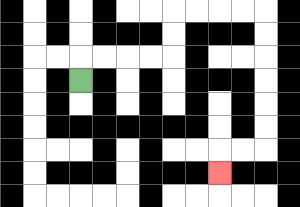{'start': '[3, 3]', 'end': '[9, 7]', 'path_directions': 'U,R,R,R,R,U,U,R,R,R,R,D,D,D,D,D,D,L,L,D', 'path_coordinates': '[[3, 3], [3, 2], [4, 2], [5, 2], [6, 2], [7, 2], [7, 1], [7, 0], [8, 0], [9, 0], [10, 0], [11, 0], [11, 1], [11, 2], [11, 3], [11, 4], [11, 5], [11, 6], [10, 6], [9, 6], [9, 7]]'}